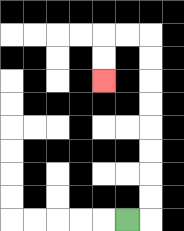{'start': '[5, 9]', 'end': '[4, 3]', 'path_directions': 'R,U,U,U,U,U,U,U,U,L,L,D,D', 'path_coordinates': '[[5, 9], [6, 9], [6, 8], [6, 7], [6, 6], [6, 5], [6, 4], [6, 3], [6, 2], [6, 1], [5, 1], [4, 1], [4, 2], [4, 3]]'}